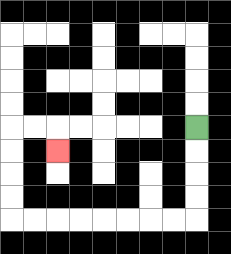{'start': '[8, 5]', 'end': '[2, 6]', 'path_directions': 'D,D,D,D,L,L,L,L,L,L,L,L,U,U,U,U,R,R,D', 'path_coordinates': '[[8, 5], [8, 6], [8, 7], [8, 8], [8, 9], [7, 9], [6, 9], [5, 9], [4, 9], [3, 9], [2, 9], [1, 9], [0, 9], [0, 8], [0, 7], [0, 6], [0, 5], [1, 5], [2, 5], [2, 6]]'}